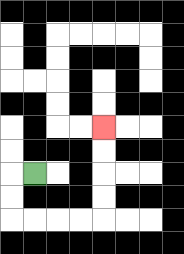{'start': '[1, 7]', 'end': '[4, 5]', 'path_directions': 'L,D,D,R,R,R,R,U,U,U,U', 'path_coordinates': '[[1, 7], [0, 7], [0, 8], [0, 9], [1, 9], [2, 9], [3, 9], [4, 9], [4, 8], [4, 7], [4, 6], [4, 5]]'}